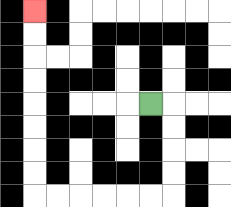{'start': '[6, 4]', 'end': '[1, 0]', 'path_directions': 'R,D,D,D,D,L,L,L,L,L,L,U,U,U,U,U,U,U,U', 'path_coordinates': '[[6, 4], [7, 4], [7, 5], [7, 6], [7, 7], [7, 8], [6, 8], [5, 8], [4, 8], [3, 8], [2, 8], [1, 8], [1, 7], [1, 6], [1, 5], [1, 4], [1, 3], [1, 2], [1, 1], [1, 0]]'}